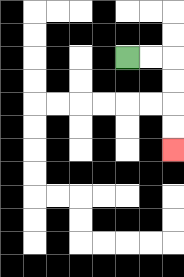{'start': '[5, 2]', 'end': '[7, 6]', 'path_directions': 'R,R,D,D,D,D', 'path_coordinates': '[[5, 2], [6, 2], [7, 2], [7, 3], [7, 4], [7, 5], [7, 6]]'}